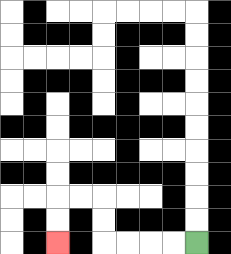{'start': '[8, 10]', 'end': '[2, 10]', 'path_directions': 'L,L,L,L,U,U,L,L,D,D', 'path_coordinates': '[[8, 10], [7, 10], [6, 10], [5, 10], [4, 10], [4, 9], [4, 8], [3, 8], [2, 8], [2, 9], [2, 10]]'}